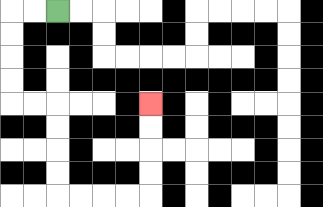{'start': '[2, 0]', 'end': '[6, 4]', 'path_directions': 'L,L,D,D,D,D,R,R,D,D,D,D,R,R,R,R,U,U,U,U', 'path_coordinates': '[[2, 0], [1, 0], [0, 0], [0, 1], [0, 2], [0, 3], [0, 4], [1, 4], [2, 4], [2, 5], [2, 6], [2, 7], [2, 8], [3, 8], [4, 8], [5, 8], [6, 8], [6, 7], [6, 6], [6, 5], [6, 4]]'}